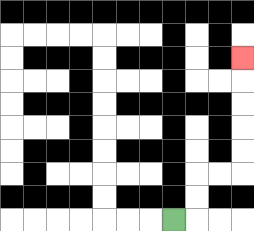{'start': '[7, 9]', 'end': '[10, 2]', 'path_directions': 'R,U,U,R,R,U,U,U,U,U', 'path_coordinates': '[[7, 9], [8, 9], [8, 8], [8, 7], [9, 7], [10, 7], [10, 6], [10, 5], [10, 4], [10, 3], [10, 2]]'}